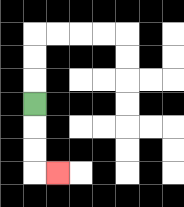{'start': '[1, 4]', 'end': '[2, 7]', 'path_directions': 'D,D,D,R', 'path_coordinates': '[[1, 4], [1, 5], [1, 6], [1, 7], [2, 7]]'}